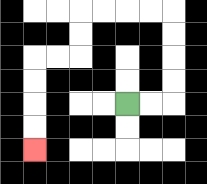{'start': '[5, 4]', 'end': '[1, 6]', 'path_directions': 'R,R,U,U,U,U,L,L,L,L,D,D,L,L,D,D,D,D', 'path_coordinates': '[[5, 4], [6, 4], [7, 4], [7, 3], [7, 2], [7, 1], [7, 0], [6, 0], [5, 0], [4, 0], [3, 0], [3, 1], [3, 2], [2, 2], [1, 2], [1, 3], [1, 4], [1, 5], [1, 6]]'}